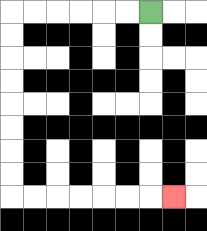{'start': '[6, 0]', 'end': '[7, 8]', 'path_directions': 'L,L,L,L,L,L,D,D,D,D,D,D,D,D,R,R,R,R,R,R,R', 'path_coordinates': '[[6, 0], [5, 0], [4, 0], [3, 0], [2, 0], [1, 0], [0, 0], [0, 1], [0, 2], [0, 3], [0, 4], [0, 5], [0, 6], [0, 7], [0, 8], [1, 8], [2, 8], [3, 8], [4, 8], [5, 8], [6, 8], [7, 8]]'}